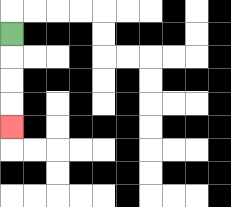{'start': '[0, 1]', 'end': '[0, 5]', 'path_directions': 'D,D,D,D', 'path_coordinates': '[[0, 1], [0, 2], [0, 3], [0, 4], [0, 5]]'}